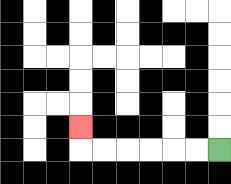{'start': '[9, 6]', 'end': '[3, 5]', 'path_directions': 'L,L,L,L,L,L,U', 'path_coordinates': '[[9, 6], [8, 6], [7, 6], [6, 6], [5, 6], [4, 6], [3, 6], [3, 5]]'}